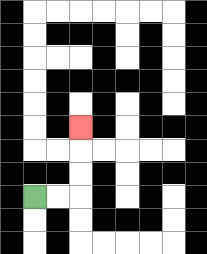{'start': '[1, 8]', 'end': '[3, 5]', 'path_directions': 'R,R,U,U,U', 'path_coordinates': '[[1, 8], [2, 8], [3, 8], [3, 7], [3, 6], [3, 5]]'}